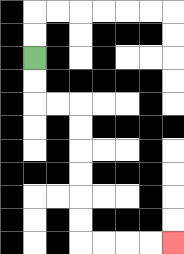{'start': '[1, 2]', 'end': '[7, 10]', 'path_directions': 'D,D,R,R,D,D,D,D,D,D,R,R,R,R', 'path_coordinates': '[[1, 2], [1, 3], [1, 4], [2, 4], [3, 4], [3, 5], [3, 6], [3, 7], [3, 8], [3, 9], [3, 10], [4, 10], [5, 10], [6, 10], [7, 10]]'}